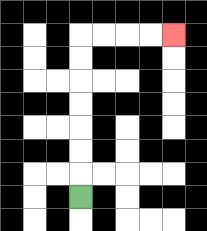{'start': '[3, 8]', 'end': '[7, 1]', 'path_directions': 'U,U,U,U,U,U,U,R,R,R,R', 'path_coordinates': '[[3, 8], [3, 7], [3, 6], [3, 5], [3, 4], [3, 3], [3, 2], [3, 1], [4, 1], [5, 1], [6, 1], [7, 1]]'}